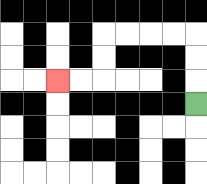{'start': '[8, 4]', 'end': '[2, 3]', 'path_directions': 'U,U,U,L,L,L,L,D,D,L,L', 'path_coordinates': '[[8, 4], [8, 3], [8, 2], [8, 1], [7, 1], [6, 1], [5, 1], [4, 1], [4, 2], [4, 3], [3, 3], [2, 3]]'}